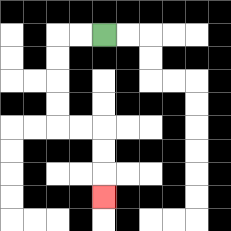{'start': '[4, 1]', 'end': '[4, 8]', 'path_directions': 'L,L,D,D,D,D,R,R,D,D,D', 'path_coordinates': '[[4, 1], [3, 1], [2, 1], [2, 2], [2, 3], [2, 4], [2, 5], [3, 5], [4, 5], [4, 6], [4, 7], [4, 8]]'}